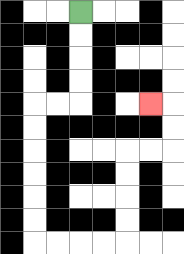{'start': '[3, 0]', 'end': '[6, 4]', 'path_directions': 'D,D,D,D,L,L,D,D,D,D,D,D,R,R,R,R,U,U,U,U,R,R,U,U,L', 'path_coordinates': '[[3, 0], [3, 1], [3, 2], [3, 3], [3, 4], [2, 4], [1, 4], [1, 5], [1, 6], [1, 7], [1, 8], [1, 9], [1, 10], [2, 10], [3, 10], [4, 10], [5, 10], [5, 9], [5, 8], [5, 7], [5, 6], [6, 6], [7, 6], [7, 5], [7, 4], [6, 4]]'}